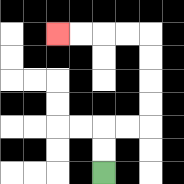{'start': '[4, 7]', 'end': '[2, 1]', 'path_directions': 'U,U,R,R,U,U,U,U,L,L,L,L', 'path_coordinates': '[[4, 7], [4, 6], [4, 5], [5, 5], [6, 5], [6, 4], [6, 3], [6, 2], [6, 1], [5, 1], [4, 1], [3, 1], [2, 1]]'}